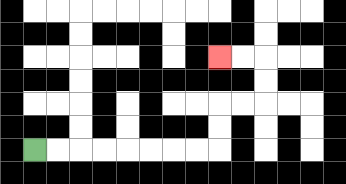{'start': '[1, 6]', 'end': '[9, 2]', 'path_directions': 'R,R,R,R,R,R,R,R,U,U,R,R,U,U,L,L', 'path_coordinates': '[[1, 6], [2, 6], [3, 6], [4, 6], [5, 6], [6, 6], [7, 6], [8, 6], [9, 6], [9, 5], [9, 4], [10, 4], [11, 4], [11, 3], [11, 2], [10, 2], [9, 2]]'}